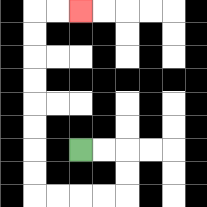{'start': '[3, 6]', 'end': '[3, 0]', 'path_directions': 'R,R,D,D,L,L,L,L,U,U,U,U,U,U,U,U,R,R', 'path_coordinates': '[[3, 6], [4, 6], [5, 6], [5, 7], [5, 8], [4, 8], [3, 8], [2, 8], [1, 8], [1, 7], [1, 6], [1, 5], [1, 4], [1, 3], [1, 2], [1, 1], [1, 0], [2, 0], [3, 0]]'}